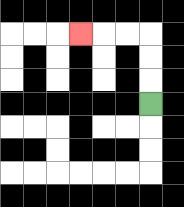{'start': '[6, 4]', 'end': '[3, 1]', 'path_directions': 'U,U,U,L,L,L', 'path_coordinates': '[[6, 4], [6, 3], [6, 2], [6, 1], [5, 1], [4, 1], [3, 1]]'}